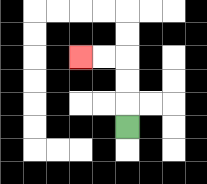{'start': '[5, 5]', 'end': '[3, 2]', 'path_directions': 'U,U,U,L,L', 'path_coordinates': '[[5, 5], [5, 4], [5, 3], [5, 2], [4, 2], [3, 2]]'}